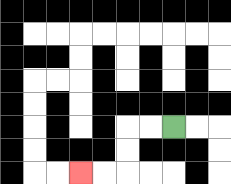{'start': '[7, 5]', 'end': '[3, 7]', 'path_directions': 'L,L,D,D,L,L', 'path_coordinates': '[[7, 5], [6, 5], [5, 5], [5, 6], [5, 7], [4, 7], [3, 7]]'}